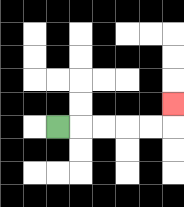{'start': '[2, 5]', 'end': '[7, 4]', 'path_directions': 'R,R,R,R,R,U', 'path_coordinates': '[[2, 5], [3, 5], [4, 5], [5, 5], [6, 5], [7, 5], [7, 4]]'}